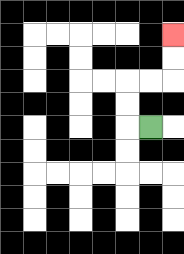{'start': '[6, 5]', 'end': '[7, 1]', 'path_directions': 'L,U,U,R,R,U,U', 'path_coordinates': '[[6, 5], [5, 5], [5, 4], [5, 3], [6, 3], [7, 3], [7, 2], [7, 1]]'}